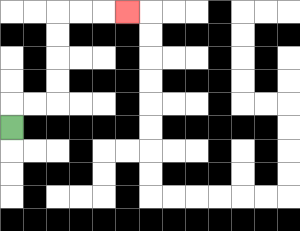{'start': '[0, 5]', 'end': '[5, 0]', 'path_directions': 'U,R,R,U,U,U,U,R,R,R', 'path_coordinates': '[[0, 5], [0, 4], [1, 4], [2, 4], [2, 3], [2, 2], [2, 1], [2, 0], [3, 0], [4, 0], [5, 0]]'}